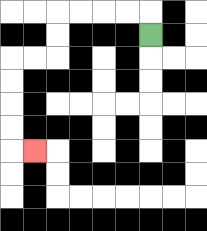{'start': '[6, 1]', 'end': '[1, 6]', 'path_directions': 'U,L,L,L,L,D,D,L,L,D,D,D,D,R', 'path_coordinates': '[[6, 1], [6, 0], [5, 0], [4, 0], [3, 0], [2, 0], [2, 1], [2, 2], [1, 2], [0, 2], [0, 3], [0, 4], [0, 5], [0, 6], [1, 6]]'}